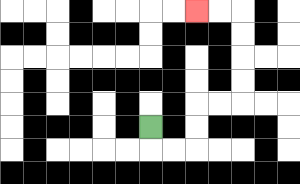{'start': '[6, 5]', 'end': '[8, 0]', 'path_directions': 'D,R,R,U,U,R,R,U,U,U,U,L,L', 'path_coordinates': '[[6, 5], [6, 6], [7, 6], [8, 6], [8, 5], [8, 4], [9, 4], [10, 4], [10, 3], [10, 2], [10, 1], [10, 0], [9, 0], [8, 0]]'}